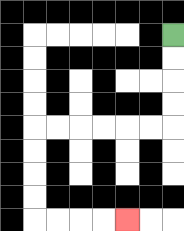{'start': '[7, 1]', 'end': '[5, 9]', 'path_directions': 'D,D,D,D,L,L,L,L,L,L,D,D,D,D,R,R,R,R', 'path_coordinates': '[[7, 1], [7, 2], [7, 3], [7, 4], [7, 5], [6, 5], [5, 5], [4, 5], [3, 5], [2, 5], [1, 5], [1, 6], [1, 7], [1, 8], [1, 9], [2, 9], [3, 9], [4, 9], [5, 9]]'}